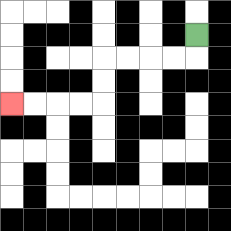{'start': '[8, 1]', 'end': '[0, 4]', 'path_directions': 'D,L,L,L,L,D,D,L,L,L,L', 'path_coordinates': '[[8, 1], [8, 2], [7, 2], [6, 2], [5, 2], [4, 2], [4, 3], [4, 4], [3, 4], [2, 4], [1, 4], [0, 4]]'}